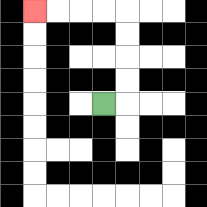{'start': '[4, 4]', 'end': '[1, 0]', 'path_directions': 'R,U,U,U,U,L,L,L,L', 'path_coordinates': '[[4, 4], [5, 4], [5, 3], [5, 2], [5, 1], [5, 0], [4, 0], [3, 0], [2, 0], [1, 0]]'}